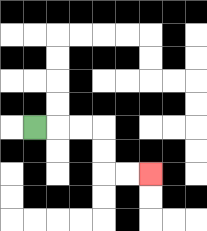{'start': '[1, 5]', 'end': '[6, 7]', 'path_directions': 'R,R,R,D,D,R,R', 'path_coordinates': '[[1, 5], [2, 5], [3, 5], [4, 5], [4, 6], [4, 7], [5, 7], [6, 7]]'}